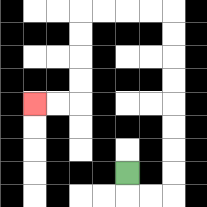{'start': '[5, 7]', 'end': '[1, 4]', 'path_directions': 'D,R,R,U,U,U,U,U,U,U,U,L,L,L,L,D,D,D,D,L,L', 'path_coordinates': '[[5, 7], [5, 8], [6, 8], [7, 8], [7, 7], [7, 6], [7, 5], [7, 4], [7, 3], [7, 2], [7, 1], [7, 0], [6, 0], [5, 0], [4, 0], [3, 0], [3, 1], [3, 2], [3, 3], [3, 4], [2, 4], [1, 4]]'}